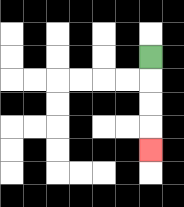{'start': '[6, 2]', 'end': '[6, 6]', 'path_directions': 'D,D,D,D', 'path_coordinates': '[[6, 2], [6, 3], [6, 4], [6, 5], [6, 6]]'}